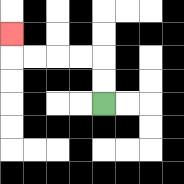{'start': '[4, 4]', 'end': '[0, 1]', 'path_directions': 'U,U,L,L,L,L,U', 'path_coordinates': '[[4, 4], [4, 3], [4, 2], [3, 2], [2, 2], [1, 2], [0, 2], [0, 1]]'}